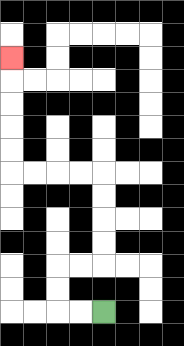{'start': '[4, 13]', 'end': '[0, 2]', 'path_directions': 'L,L,U,U,R,R,U,U,U,U,L,L,L,L,U,U,U,U,U', 'path_coordinates': '[[4, 13], [3, 13], [2, 13], [2, 12], [2, 11], [3, 11], [4, 11], [4, 10], [4, 9], [4, 8], [4, 7], [3, 7], [2, 7], [1, 7], [0, 7], [0, 6], [0, 5], [0, 4], [0, 3], [0, 2]]'}